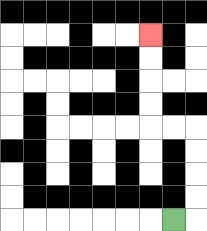{'start': '[7, 9]', 'end': '[6, 1]', 'path_directions': 'R,U,U,U,U,L,L,U,U,U,U', 'path_coordinates': '[[7, 9], [8, 9], [8, 8], [8, 7], [8, 6], [8, 5], [7, 5], [6, 5], [6, 4], [6, 3], [6, 2], [6, 1]]'}